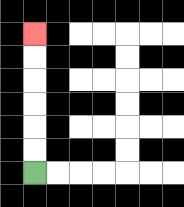{'start': '[1, 7]', 'end': '[1, 1]', 'path_directions': 'U,U,U,U,U,U', 'path_coordinates': '[[1, 7], [1, 6], [1, 5], [1, 4], [1, 3], [1, 2], [1, 1]]'}